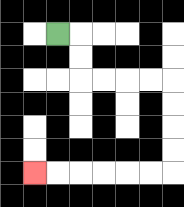{'start': '[2, 1]', 'end': '[1, 7]', 'path_directions': 'R,D,D,R,R,R,R,D,D,D,D,L,L,L,L,L,L', 'path_coordinates': '[[2, 1], [3, 1], [3, 2], [3, 3], [4, 3], [5, 3], [6, 3], [7, 3], [7, 4], [7, 5], [7, 6], [7, 7], [6, 7], [5, 7], [4, 7], [3, 7], [2, 7], [1, 7]]'}